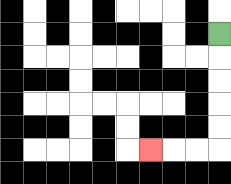{'start': '[9, 1]', 'end': '[6, 6]', 'path_directions': 'D,D,D,D,D,L,L,L', 'path_coordinates': '[[9, 1], [9, 2], [9, 3], [9, 4], [9, 5], [9, 6], [8, 6], [7, 6], [6, 6]]'}